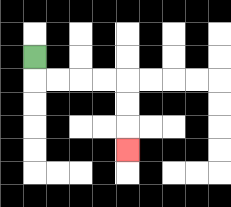{'start': '[1, 2]', 'end': '[5, 6]', 'path_directions': 'D,R,R,R,R,D,D,D', 'path_coordinates': '[[1, 2], [1, 3], [2, 3], [3, 3], [4, 3], [5, 3], [5, 4], [5, 5], [5, 6]]'}